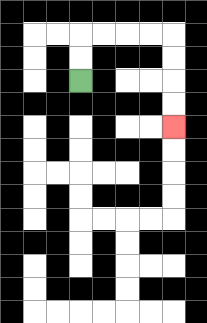{'start': '[3, 3]', 'end': '[7, 5]', 'path_directions': 'U,U,R,R,R,R,D,D,D,D', 'path_coordinates': '[[3, 3], [3, 2], [3, 1], [4, 1], [5, 1], [6, 1], [7, 1], [7, 2], [7, 3], [7, 4], [7, 5]]'}